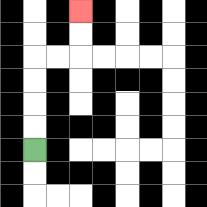{'start': '[1, 6]', 'end': '[3, 0]', 'path_directions': 'U,U,U,U,R,R,U,U', 'path_coordinates': '[[1, 6], [1, 5], [1, 4], [1, 3], [1, 2], [2, 2], [3, 2], [3, 1], [3, 0]]'}